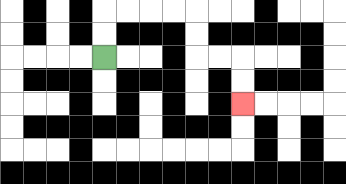{'start': '[4, 2]', 'end': '[10, 4]', 'path_directions': 'U,U,R,R,R,R,D,D,R,R,D,D', 'path_coordinates': '[[4, 2], [4, 1], [4, 0], [5, 0], [6, 0], [7, 0], [8, 0], [8, 1], [8, 2], [9, 2], [10, 2], [10, 3], [10, 4]]'}